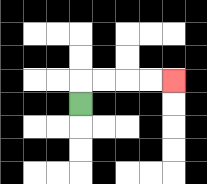{'start': '[3, 4]', 'end': '[7, 3]', 'path_directions': 'U,R,R,R,R', 'path_coordinates': '[[3, 4], [3, 3], [4, 3], [5, 3], [6, 3], [7, 3]]'}